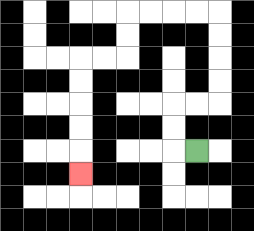{'start': '[8, 6]', 'end': '[3, 7]', 'path_directions': 'L,U,U,R,R,U,U,U,U,L,L,L,L,D,D,L,L,D,D,D,D,D', 'path_coordinates': '[[8, 6], [7, 6], [7, 5], [7, 4], [8, 4], [9, 4], [9, 3], [9, 2], [9, 1], [9, 0], [8, 0], [7, 0], [6, 0], [5, 0], [5, 1], [5, 2], [4, 2], [3, 2], [3, 3], [3, 4], [3, 5], [3, 6], [3, 7]]'}